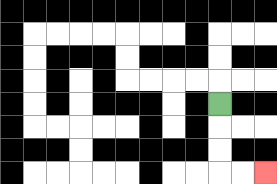{'start': '[9, 4]', 'end': '[11, 7]', 'path_directions': 'D,D,D,R,R', 'path_coordinates': '[[9, 4], [9, 5], [9, 6], [9, 7], [10, 7], [11, 7]]'}